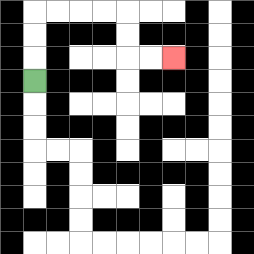{'start': '[1, 3]', 'end': '[7, 2]', 'path_directions': 'U,U,U,R,R,R,R,D,D,R,R', 'path_coordinates': '[[1, 3], [1, 2], [1, 1], [1, 0], [2, 0], [3, 0], [4, 0], [5, 0], [5, 1], [5, 2], [6, 2], [7, 2]]'}